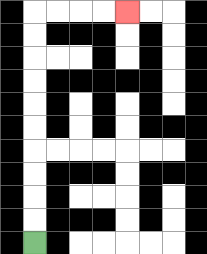{'start': '[1, 10]', 'end': '[5, 0]', 'path_directions': 'U,U,U,U,U,U,U,U,U,U,R,R,R,R', 'path_coordinates': '[[1, 10], [1, 9], [1, 8], [1, 7], [1, 6], [1, 5], [1, 4], [1, 3], [1, 2], [1, 1], [1, 0], [2, 0], [3, 0], [4, 0], [5, 0]]'}